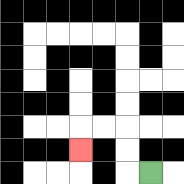{'start': '[6, 7]', 'end': '[3, 6]', 'path_directions': 'L,U,U,L,L,D', 'path_coordinates': '[[6, 7], [5, 7], [5, 6], [5, 5], [4, 5], [3, 5], [3, 6]]'}